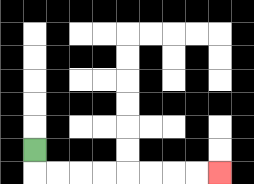{'start': '[1, 6]', 'end': '[9, 7]', 'path_directions': 'D,R,R,R,R,R,R,R,R', 'path_coordinates': '[[1, 6], [1, 7], [2, 7], [3, 7], [4, 7], [5, 7], [6, 7], [7, 7], [8, 7], [9, 7]]'}